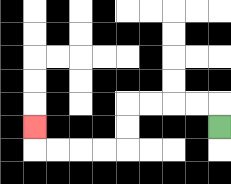{'start': '[9, 5]', 'end': '[1, 5]', 'path_directions': 'U,L,L,L,L,D,D,L,L,L,L,U', 'path_coordinates': '[[9, 5], [9, 4], [8, 4], [7, 4], [6, 4], [5, 4], [5, 5], [5, 6], [4, 6], [3, 6], [2, 6], [1, 6], [1, 5]]'}